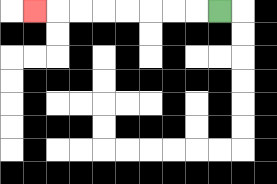{'start': '[9, 0]', 'end': '[1, 0]', 'path_directions': 'L,L,L,L,L,L,L,L', 'path_coordinates': '[[9, 0], [8, 0], [7, 0], [6, 0], [5, 0], [4, 0], [3, 0], [2, 0], [1, 0]]'}